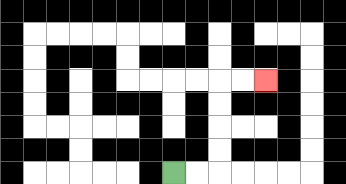{'start': '[7, 7]', 'end': '[11, 3]', 'path_directions': 'R,R,U,U,U,U,R,R', 'path_coordinates': '[[7, 7], [8, 7], [9, 7], [9, 6], [9, 5], [9, 4], [9, 3], [10, 3], [11, 3]]'}